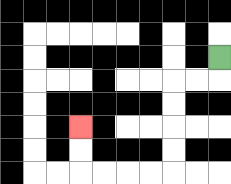{'start': '[9, 2]', 'end': '[3, 5]', 'path_directions': 'D,L,L,D,D,D,D,L,L,L,L,U,U', 'path_coordinates': '[[9, 2], [9, 3], [8, 3], [7, 3], [7, 4], [7, 5], [7, 6], [7, 7], [6, 7], [5, 7], [4, 7], [3, 7], [3, 6], [3, 5]]'}